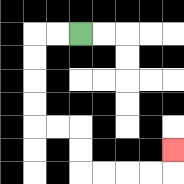{'start': '[3, 1]', 'end': '[7, 6]', 'path_directions': 'L,L,D,D,D,D,R,R,D,D,R,R,R,R,U', 'path_coordinates': '[[3, 1], [2, 1], [1, 1], [1, 2], [1, 3], [1, 4], [1, 5], [2, 5], [3, 5], [3, 6], [3, 7], [4, 7], [5, 7], [6, 7], [7, 7], [7, 6]]'}